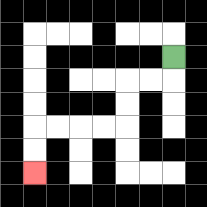{'start': '[7, 2]', 'end': '[1, 7]', 'path_directions': 'D,L,L,D,D,L,L,L,L,D,D', 'path_coordinates': '[[7, 2], [7, 3], [6, 3], [5, 3], [5, 4], [5, 5], [4, 5], [3, 5], [2, 5], [1, 5], [1, 6], [1, 7]]'}